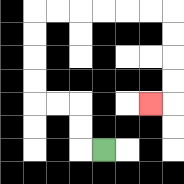{'start': '[4, 6]', 'end': '[6, 4]', 'path_directions': 'L,U,U,L,L,U,U,U,U,R,R,R,R,R,R,D,D,D,D,L', 'path_coordinates': '[[4, 6], [3, 6], [3, 5], [3, 4], [2, 4], [1, 4], [1, 3], [1, 2], [1, 1], [1, 0], [2, 0], [3, 0], [4, 0], [5, 0], [6, 0], [7, 0], [7, 1], [7, 2], [7, 3], [7, 4], [6, 4]]'}